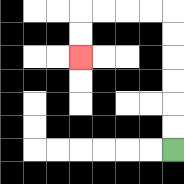{'start': '[7, 6]', 'end': '[3, 2]', 'path_directions': 'U,U,U,U,U,U,L,L,L,L,D,D', 'path_coordinates': '[[7, 6], [7, 5], [7, 4], [7, 3], [7, 2], [7, 1], [7, 0], [6, 0], [5, 0], [4, 0], [3, 0], [3, 1], [3, 2]]'}